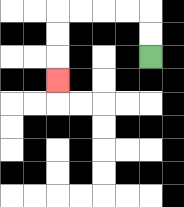{'start': '[6, 2]', 'end': '[2, 3]', 'path_directions': 'U,U,L,L,L,L,D,D,D', 'path_coordinates': '[[6, 2], [6, 1], [6, 0], [5, 0], [4, 0], [3, 0], [2, 0], [2, 1], [2, 2], [2, 3]]'}